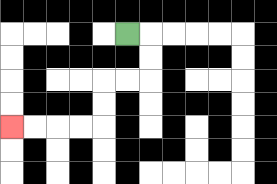{'start': '[5, 1]', 'end': '[0, 5]', 'path_directions': 'R,D,D,L,L,D,D,L,L,L,L', 'path_coordinates': '[[5, 1], [6, 1], [6, 2], [6, 3], [5, 3], [4, 3], [4, 4], [4, 5], [3, 5], [2, 5], [1, 5], [0, 5]]'}